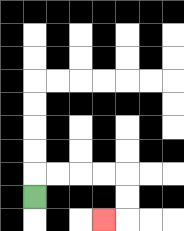{'start': '[1, 8]', 'end': '[4, 9]', 'path_directions': 'U,R,R,R,R,D,D,L', 'path_coordinates': '[[1, 8], [1, 7], [2, 7], [3, 7], [4, 7], [5, 7], [5, 8], [5, 9], [4, 9]]'}